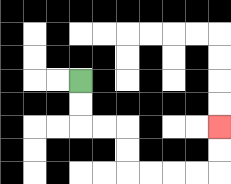{'start': '[3, 3]', 'end': '[9, 5]', 'path_directions': 'D,D,R,R,D,D,R,R,R,R,U,U', 'path_coordinates': '[[3, 3], [3, 4], [3, 5], [4, 5], [5, 5], [5, 6], [5, 7], [6, 7], [7, 7], [8, 7], [9, 7], [9, 6], [9, 5]]'}